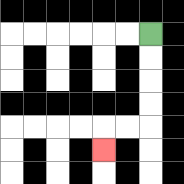{'start': '[6, 1]', 'end': '[4, 6]', 'path_directions': 'D,D,D,D,L,L,D', 'path_coordinates': '[[6, 1], [6, 2], [6, 3], [6, 4], [6, 5], [5, 5], [4, 5], [4, 6]]'}